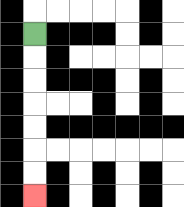{'start': '[1, 1]', 'end': '[1, 8]', 'path_directions': 'D,D,D,D,D,D,D', 'path_coordinates': '[[1, 1], [1, 2], [1, 3], [1, 4], [1, 5], [1, 6], [1, 7], [1, 8]]'}